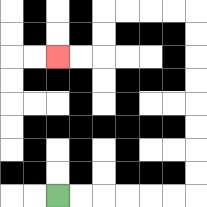{'start': '[2, 8]', 'end': '[2, 2]', 'path_directions': 'R,R,R,R,R,R,U,U,U,U,U,U,U,U,L,L,L,L,D,D,L,L', 'path_coordinates': '[[2, 8], [3, 8], [4, 8], [5, 8], [6, 8], [7, 8], [8, 8], [8, 7], [8, 6], [8, 5], [8, 4], [8, 3], [8, 2], [8, 1], [8, 0], [7, 0], [6, 0], [5, 0], [4, 0], [4, 1], [4, 2], [3, 2], [2, 2]]'}